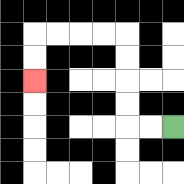{'start': '[7, 5]', 'end': '[1, 3]', 'path_directions': 'L,L,U,U,U,U,L,L,L,L,D,D', 'path_coordinates': '[[7, 5], [6, 5], [5, 5], [5, 4], [5, 3], [5, 2], [5, 1], [4, 1], [3, 1], [2, 1], [1, 1], [1, 2], [1, 3]]'}